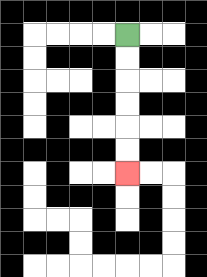{'start': '[5, 1]', 'end': '[5, 7]', 'path_directions': 'D,D,D,D,D,D', 'path_coordinates': '[[5, 1], [5, 2], [5, 3], [5, 4], [5, 5], [5, 6], [5, 7]]'}